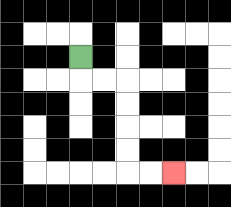{'start': '[3, 2]', 'end': '[7, 7]', 'path_directions': 'D,R,R,D,D,D,D,R,R', 'path_coordinates': '[[3, 2], [3, 3], [4, 3], [5, 3], [5, 4], [5, 5], [5, 6], [5, 7], [6, 7], [7, 7]]'}